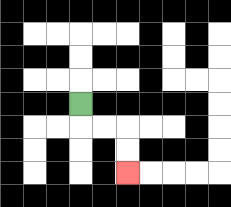{'start': '[3, 4]', 'end': '[5, 7]', 'path_directions': 'D,R,R,D,D', 'path_coordinates': '[[3, 4], [3, 5], [4, 5], [5, 5], [5, 6], [5, 7]]'}